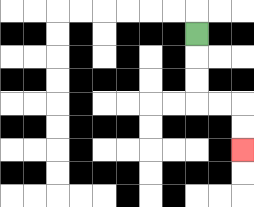{'start': '[8, 1]', 'end': '[10, 6]', 'path_directions': 'D,D,D,R,R,D,D', 'path_coordinates': '[[8, 1], [8, 2], [8, 3], [8, 4], [9, 4], [10, 4], [10, 5], [10, 6]]'}